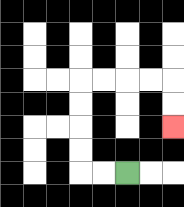{'start': '[5, 7]', 'end': '[7, 5]', 'path_directions': 'L,L,U,U,U,U,R,R,R,R,D,D', 'path_coordinates': '[[5, 7], [4, 7], [3, 7], [3, 6], [3, 5], [3, 4], [3, 3], [4, 3], [5, 3], [6, 3], [7, 3], [7, 4], [7, 5]]'}